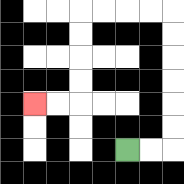{'start': '[5, 6]', 'end': '[1, 4]', 'path_directions': 'R,R,U,U,U,U,U,U,L,L,L,L,D,D,D,D,L,L', 'path_coordinates': '[[5, 6], [6, 6], [7, 6], [7, 5], [7, 4], [7, 3], [7, 2], [7, 1], [7, 0], [6, 0], [5, 0], [4, 0], [3, 0], [3, 1], [3, 2], [3, 3], [3, 4], [2, 4], [1, 4]]'}